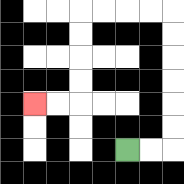{'start': '[5, 6]', 'end': '[1, 4]', 'path_directions': 'R,R,U,U,U,U,U,U,L,L,L,L,D,D,D,D,L,L', 'path_coordinates': '[[5, 6], [6, 6], [7, 6], [7, 5], [7, 4], [7, 3], [7, 2], [7, 1], [7, 0], [6, 0], [5, 0], [4, 0], [3, 0], [3, 1], [3, 2], [3, 3], [3, 4], [2, 4], [1, 4]]'}